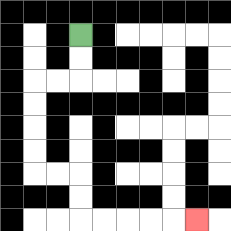{'start': '[3, 1]', 'end': '[8, 9]', 'path_directions': 'D,D,L,L,D,D,D,D,R,R,D,D,R,R,R,R,R', 'path_coordinates': '[[3, 1], [3, 2], [3, 3], [2, 3], [1, 3], [1, 4], [1, 5], [1, 6], [1, 7], [2, 7], [3, 7], [3, 8], [3, 9], [4, 9], [5, 9], [6, 9], [7, 9], [8, 9]]'}